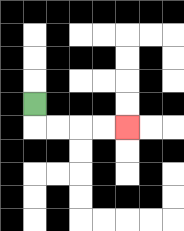{'start': '[1, 4]', 'end': '[5, 5]', 'path_directions': 'D,R,R,R,R', 'path_coordinates': '[[1, 4], [1, 5], [2, 5], [3, 5], [4, 5], [5, 5]]'}